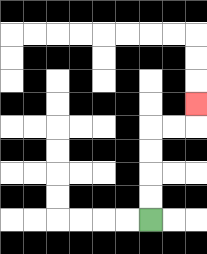{'start': '[6, 9]', 'end': '[8, 4]', 'path_directions': 'U,U,U,U,R,R,U', 'path_coordinates': '[[6, 9], [6, 8], [6, 7], [6, 6], [6, 5], [7, 5], [8, 5], [8, 4]]'}